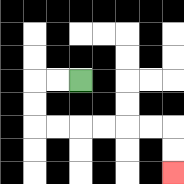{'start': '[3, 3]', 'end': '[7, 7]', 'path_directions': 'L,L,D,D,R,R,R,R,R,R,D,D', 'path_coordinates': '[[3, 3], [2, 3], [1, 3], [1, 4], [1, 5], [2, 5], [3, 5], [4, 5], [5, 5], [6, 5], [7, 5], [7, 6], [7, 7]]'}